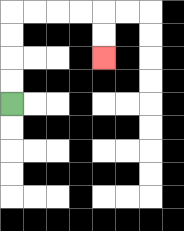{'start': '[0, 4]', 'end': '[4, 2]', 'path_directions': 'U,U,U,U,R,R,R,R,D,D', 'path_coordinates': '[[0, 4], [0, 3], [0, 2], [0, 1], [0, 0], [1, 0], [2, 0], [3, 0], [4, 0], [4, 1], [4, 2]]'}